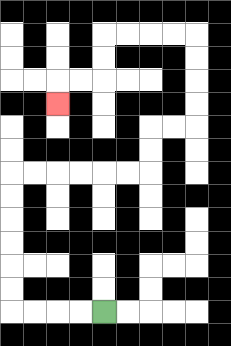{'start': '[4, 13]', 'end': '[2, 4]', 'path_directions': 'L,L,L,L,U,U,U,U,U,U,R,R,R,R,R,R,U,U,R,R,U,U,U,U,L,L,L,L,D,D,L,L,D', 'path_coordinates': '[[4, 13], [3, 13], [2, 13], [1, 13], [0, 13], [0, 12], [0, 11], [0, 10], [0, 9], [0, 8], [0, 7], [1, 7], [2, 7], [3, 7], [4, 7], [5, 7], [6, 7], [6, 6], [6, 5], [7, 5], [8, 5], [8, 4], [8, 3], [8, 2], [8, 1], [7, 1], [6, 1], [5, 1], [4, 1], [4, 2], [4, 3], [3, 3], [2, 3], [2, 4]]'}